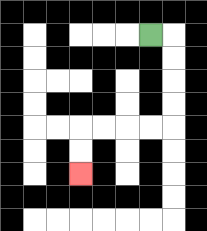{'start': '[6, 1]', 'end': '[3, 7]', 'path_directions': 'R,D,D,D,D,L,L,L,L,D,D', 'path_coordinates': '[[6, 1], [7, 1], [7, 2], [7, 3], [7, 4], [7, 5], [6, 5], [5, 5], [4, 5], [3, 5], [3, 6], [3, 7]]'}